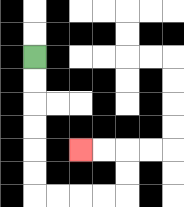{'start': '[1, 2]', 'end': '[3, 6]', 'path_directions': 'D,D,D,D,D,D,R,R,R,R,U,U,L,L', 'path_coordinates': '[[1, 2], [1, 3], [1, 4], [1, 5], [1, 6], [1, 7], [1, 8], [2, 8], [3, 8], [4, 8], [5, 8], [5, 7], [5, 6], [4, 6], [3, 6]]'}